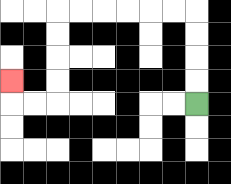{'start': '[8, 4]', 'end': '[0, 3]', 'path_directions': 'U,U,U,U,L,L,L,L,L,L,D,D,D,D,L,L,U', 'path_coordinates': '[[8, 4], [8, 3], [8, 2], [8, 1], [8, 0], [7, 0], [6, 0], [5, 0], [4, 0], [3, 0], [2, 0], [2, 1], [2, 2], [2, 3], [2, 4], [1, 4], [0, 4], [0, 3]]'}